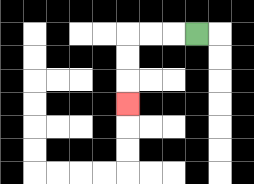{'start': '[8, 1]', 'end': '[5, 4]', 'path_directions': 'L,L,L,D,D,D', 'path_coordinates': '[[8, 1], [7, 1], [6, 1], [5, 1], [5, 2], [5, 3], [5, 4]]'}